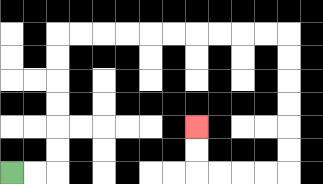{'start': '[0, 7]', 'end': '[8, 5]', 'path_directions': 'R,R,U,U,U,U,U,U,R,R,R,R,R,R,R,R,R,R,D,D,D,D,D,D,L,L,L,L,U,U', 'path_coordinates': '[[0, 7], [1, 7], [2, 7], [2, 6], [2, 5], [2, 4], [2, 3], [2, 2], [2, 1], [3, 1], [4, 1], [5, 1], [6, 1], [7, 1], [8, 1], [9, 1], [10, 1], [11, 1], [12, 1], [12, 2], [12, 3], [12, 4], [12, 5], [12, 6], [12, 7], [11, 7], [10, 7], [9, 7], [8, 7], [8, 6], [8, 5]]'}